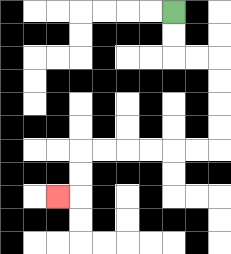{'start': '[7, 0]', 'end': '[2, 8]', 'path_directions': 'D,D,R,R,D,D,D,D,L,L,L,L,L,L,D,D,L', 'path_coordinates': '[[7, 0], [7, 1], [7, 2], [8, 2], [9, 2], [9, 3], [9, 4], [9, 5], [9, 6], [8, 6], [7, 6], [6, 6], [5, 6], [4, 6], [3, 6], [3, 7], [3, 8], [2, 8]]'}